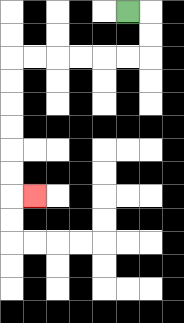{'start': '[5, 0]', 'end': '[1, 8]', 'path_directions': 'R,D,D,L,L,L,L,L,L,D,D,D,D,D,D,R', 'path_coordinates': '[[5, 0], [6, 0], [6, 1], [6, 2], [5, 2], [4, 2], [3, 2], [2, 2], [1, 2], [0, 2], [0, 3], [0, 4], [0, 5], [0, 6], [0, 7], [0, 8], [1, 8]]'}